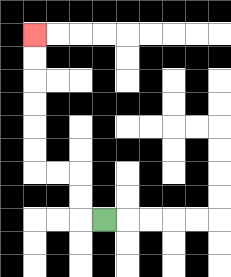{'start': '[4, 9]', 'end': '[1, 1]', 'path_directions': 'L,U,U,L,L,U,U,U,U,U,U', 'path_coordinates': '[[4, 9], [3, 9], [3, 8], [3, 7], [2, 7], [1, 7], [1, 6], [1, 5], [1, 4], [1, 3], [1, 2], [1, 1]]'}